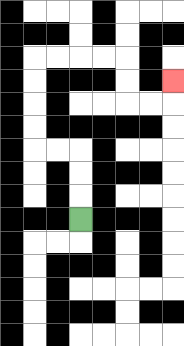{'start': '[3, 9]', 'end': '[7, 3]', 'path_directions': 'U,U,U,L,L,U,U,U,U,R,R,R,R,D,D,R,R,U', 'path_coordinates': '[[3, 9], [3, 8], [3, 7], [3, 6], [2, 6], [1, 6], [1, 5], [1, 4], [1, 3], [1, 2], [2, 2], [3, 2], [4, 2], [5, 2], [5, 3], [5, 4], [6, 4], [7, 4], [7, 3]]'}